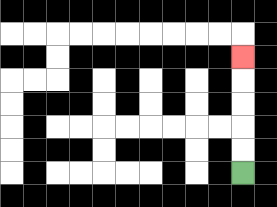{'start': '[10, 7]', 'end': '[10, 2]', 'path_directions': 'U,U,U,U,U', 'path_coordinates': '[[10, 7], [10, 6], [10, 5], [10, 4], [10, 3], [10, 2]]'}